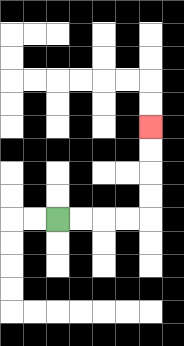{'start': '[2, 9]', 'end': '[6, 5]', 'path_directions': 'R,R,R,R,U,U,U,U', 'path_coordinates': '[[2, 9], [3, 9], [4, 9], [5, 9], [6, 9], [6, 8], [6, 7], [6, 6], [6, 5]]'}